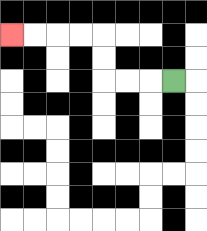{'start': '[7, 3]', 'end': '[0, 1]', 'path_directions': 'L,L,L,U,U,L,L,L,L', 'path_coordinates': '[[7, 3], [6, 3], [5, 3], [4, 3], [4, 2], [4, 1], [3, 1], [2, 1], [1, 1], [0, 1]]'}